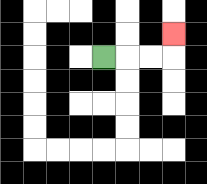{'start': '[4, 2]', 'end': '[7, 1]', 'path_directions': 'R,R,R,U', 'path_coordinates': '[[4, 2], [5, 2], [6, 2], [7, 2], [7, 1]]'}